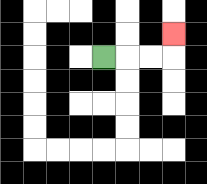{'start': '[4, 2]', 'end': '[7, 1]', 'path_directions': 'R,R,R,U', 'path_coordinates': '[[4, 2], [5, 2], [6, 2], [7, 2], [7, 1]]'}